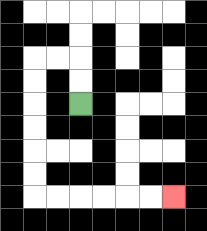{'start': '[3, 4]', 'end': '[7, 8]', 'path_directions': 'U,U,L,L,D,D,D,D,D,D,R,R,R,R,R,R', 'path_coordinates': '[[3, 4], [3, 3], [3, 2], [2, 2], [1, 2], [1, 3], [1, 4], [1, 5], [1, 6], [1, 7], [1, 8], [2, 8], [3, 8], [4, 8], [5, 8], [6, 8], [7, 8]]'}